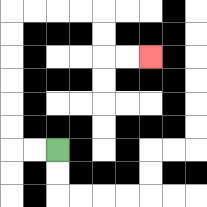{'start': '[2, 6]', 'end': '[6, 2]', 'path_directions': 'L,L,U,U,U,U,U,U,R,R,R,R,D,D,R,R', 'path_coordinates': '[[2, 6], [1, 6], [0, 6], [0, 5], [0, 4], [0, 3], [0, 2], [0, 1], [0, 0], [1, 0], [2, 0], [3, 0], [4, 0], [4, 1], [4, 2], [5, 2], [6, 2]]'}